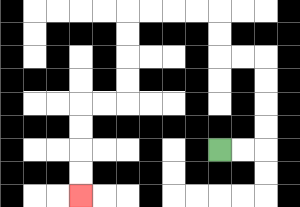{'start': '[9, 6]', 'end': '[3, 8]', 'path_directions': 'R,R,U,U,U,U,L,L,U,U,L,L,L,L,D,D,D,D,L,L,D,D,D,D', 'path_coordinates': '[[9, 6], [10, 6], [11, 6], [11, 5], [11, 4], [11, 3], [11, 2], [10, 2], [9, 2], [9, 1], [9, 0], [8, 0], [7, 0], [6, 0], [5, 0], [5, 1], [5, 2], [5, 3], [5, 4], [4, 4], [3, 4], [3, 5], [3, 6], [3, 7], [3, 8]]'}